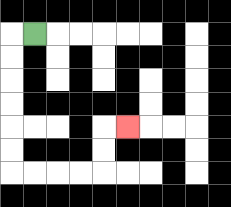{'start': '[1, 1]', 'end': '[5, 5]', 'path_directions': 'L,D,D,D,D,D,D,R,R,R,R,U,U,R', 'path_coordinates': '[[1, 1], [0, 1], [0, 2], [0, 3], [0, 4], [0, 5], [0, 6], [0, 7], [1, 7], [2, 7], [3, 7], [4, 7], [4, 6], [4, 5], [5, 5]]'}